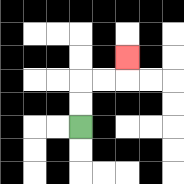{'start': '[3, 5]', 'end': '[5, 2]', 'path_directions': 'U,U,R,R,U', 'path_coordinates': '[[3, 5], [3, 4], [3, 3], [4, 3], [5, 3], [5, 2]]'}